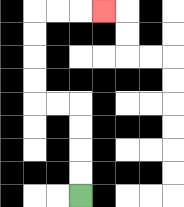{'start': '[3, 8]', 'end': '[4, 0]', 'path_directions': 'U,U,U,U,L,L,U,U,U,U,R,R,R', 'path_coordinates': '[[3, 8], [3, 7], [3, 6], [3, 5], [3, 4], [2, 4], [1, 4], [1, 3], [1, 2], [1, 1], [1, 0], [2, 0], [3, 0], [4, 0]]'}